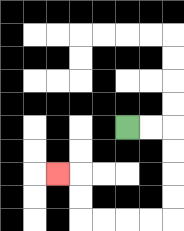{'start': '[5, 5]', 'end': '[2, 7]', 'path_directions': 'R,R,D,D,D,D,L,L,L,L,U,U,L', 'path_coordinates': '[[5, 5], [6, 5], [7, 5], [7, 6], [7, 7], [7, 8], [7, 9], [6, 9], [5, 9], [4, 9], [3, 9], [3, 8], [3, 7], [2, 7]]'}